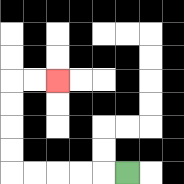{'start': '[5, 7]', 'end': '[2, 3]', 'path_directions': 'L,L,L,L,L,U,U,U,U,R,R', 'path_coordinates': '[[5, 7], [4, 7], [3, 7], [2, 7], [1, 7], [0, 7], [0, 6], [0, 5], [0, 4], [0, 3], [1, 3], [2, 3]]'}